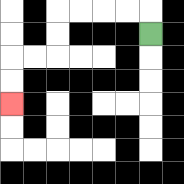{'start': '[6, 1]', 'end': '[0, 4]', 'path_directions': 'U,L,L,L,L,D,D,L,L,D,D', 'path_coordinates': '[[6, 1], [6, 0], [5, 0], [4, 0], [3, 0], [2, 0], [2, 1], [2, 2], [1, 2], [0, 2], [0, 3], [0, 4]]'}